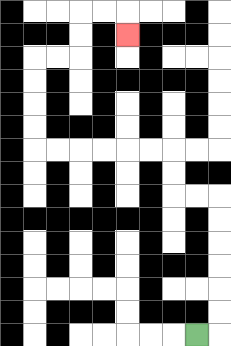{'start': '[8, 14]', 'end': '[5, 1]', 'path_directions': 'R,U,U,U,U,U,U,L,L,U,U,L,L,L,L,L,L,U,U,U,U,R,R,U,U,R,R,D', 'path_coordinates': '[[8, 14], [9, 14], [9, 13], [9, 12], [9, 11], [9, 10], [9, 9], [9, 8], [8, 8], [7, 8], [7, 7], [7, 6], [6, 6], [5, 6], [4, 6], [3, 6], [2, 6], [1, 6], [1, 5], [1, 4], [1, 3], [1, 2], [2, 2], [3, 2], [3, 1], [3, 0], [4, 0], [5, 0], [5, 1]]'}